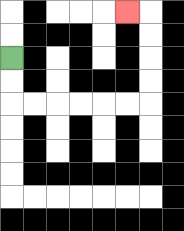{'start': '[0, 2]', 'end': '[5, 0]', 'path_directions': 'D,D,R,R,R,R,R,R,U,U,U,U,L', 'path_coordinates': '[[0, 2], [0, 3], [0, 4], [1, 4], [2, 4], [3, 4], [4, 4], [5, 4], [6, 4], [6, 3], [6, 2], [6, 1], [6, 0], [5, 0]]'}